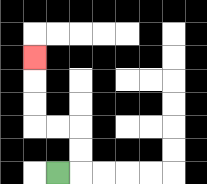{'start': '[2, 7]', 'end': '[1, 2]', 'path_directions': 'R,U,U,L,L,U,U,U', 'path_coordinates': '[[2, 7], [3, 7], [3, 6], [3, 5], [2, 5], [1, 5], [1, 4], [1, 3], [1, 2]]'}